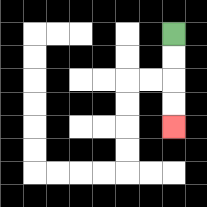{'start': '[7, 1]', 'end': '[7, 5]', 'path_directions': 'D,D,D,D', 'path_coordinates': '[[7, 1], [7, 2], [7, 3], [7, 4], [7, 5]]'}